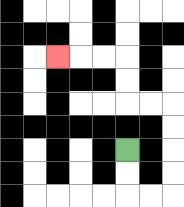{'start': '[5, 6]', 'end': '[2, 2]', 'path_directions': 'D,D,R,R,U,U,U,U,L,L,U,U,L,L,L', 'path_coordinates': '[[5, 6], [5, 7], [5, 8], [6, 8], [7, 8], [7, 7], [7, 6], [7, 5], [7, 4], [6, 4], [5, 4], [5, 3], [5, 2], [4, 2], [3, 2], [2, 2]]'}